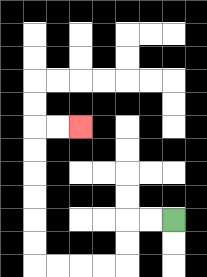{'start': '[7, 9]', 'end': '[3, 5]', 'path_directions': 'L,L,D,D,L,L,L,L,U,U,U,U,U,U,R,R', 'path_coordinates': '[[7, 9], [6, 9], [5, 9], [5, 10], [5, 11], [4, 11], [3, 11], [2, 11], [1, 11], [1, 10], [1, 9], [1, 8], [1, 7], [1, 6], [1, 5], [2, 5], [3, 5]]'}